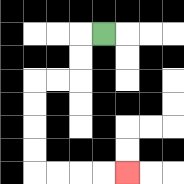{'start': '[4, 1]', 'end': '[5, 7]', 'path_directions': 'L,D,D,L,L,D,D,D,D,R,R,R,R', 'path_coordinates': '[[4, 1], [3, 1], [3, 2], [3, 3], [2, 3], [1, 3], [1, 4], [1, 5], [1, 6], [1, 7], [2, 7], [3, 7], [4, 7], [5, 7]]'}